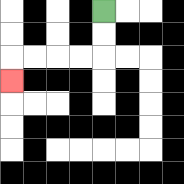{'start': '[4, 0]', 'end': '[0, 3]', 'path_directions': 'D,D,L,L,L,L,D', 'path_coordinates': '[[4, 0], [4, 1], [4, 2], [3, 2], [2, 2], [1, 2], [0, 2], [0, 3]]'}